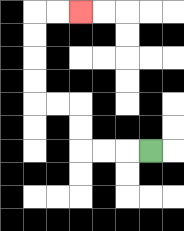{'start': '[6, 6]', 'end': '[3, 0]', 'path_directions': 'L,L,L,U,U,L,L,U,U,U,U,R,R', 'path_coordinates': '[[6, 6], [5, 6], [4, 6], [3, 6], [3, 5], [3, 4], [2, 4], [1, 4], [1, 3], [1, 2], [1, 1], [1, 0], [2, 0], [3, 0]]'}